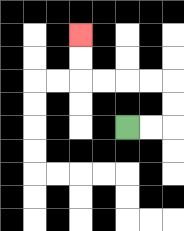{'start': '[5, 5]', 'end': '[3, 1]', 'path_directions': 'R,R,U,U,L,L,L,L,U,U', 'path_coordinates': '[[5, 5], [6, 5], [7, 5], [7, 4], [7, 3], [6, 3], [5, 3], [4, 3], [3, 3], [3, 2], [3, 1]]'}